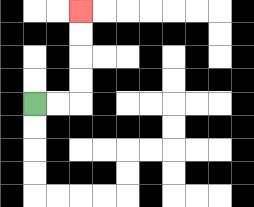{'start': '[1, 4]', 'end': '[3, 0]', 'path_directions': 'R,R,U,U,U,U', 'path_coordinates': '[[1, 4], [2, 4], [3, 4], [3, 3], [3, 2], [3, 1], [3, 0]]'}